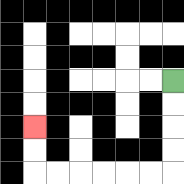{'start': '[7, 3]', 'end': '[1, 5]', 'path_directions': 'D,D,D,D,L,L,L,L,L,L,U,U', 'path_coordinates': '[[7, 3], [7, 4], [7, 5], [7, 6], [7, 7], [6, 7], [5, 7], [4, 7], [3, 7], [2, 7], [1, 7], [1, 6], [1, 5]]'}